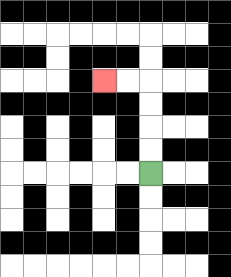{'start': '[6, 7]', 'end': '[4, 3]', 'path_directions': 'U,U,U,U,L,L', 'path_coordinates': '[[6, 7], [6, 6], [6, 5], [6, 4], [6, 3], [5, 3], [4, 3]]'}